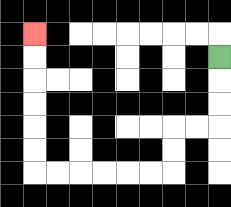{'start': '[9, 2]', 'end': '[1, 1]', 'path_directions': 'D,D,D,L,L,D,D,L,L,L,L,L,L,U,U,U,U,U,U', 'path_coordinates': '[[9, 2], [9, 3], [9, 4], [9, 5], [8, 5], [7, 5], [7, 6], [7, 7], [6, 7], [5, 7], [4, 7], [3, 7], [2, 7], [1, 7], [1, 6], [1, 5], [1, 4], [1, 3], [1, 2], [1, 1]]'}